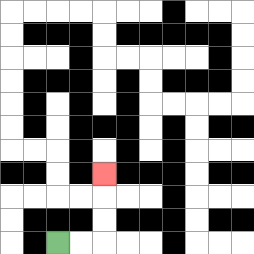{'start': '[2, 10]', 'end': '[4, 7]', 'path_directions': 'R,R,U,U,U', 'path_coordinates': '[[2, 10], [3, 10], [4, 10], [4, 9], [4, 8], [4, 7]]'}